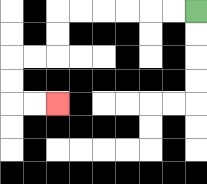{'start': '[8, 0]', 'end': '[2, 4]', 'path_directions': 'L,L,L,L,L,L,D,D,L,L,D,D,R,R', 'path_coordinates': '[[8, 0], [7, 0], [6, 0], [5, 0], [4, 0], [3, 0], [2, 0], [2, 1], [2, 2], [1, 2], [0, 2], [0, 3], [0, 4], [1, 4], [2, 4]]'}